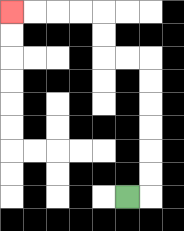{'start': '[5, 8]', 'end': '[0, 0]', 'path_directions': 'R,U,U,U,U,U,U,L,L,U,U,L,L,L,L', 'path_coordinates': '[[5, 8], [6, 8], [6, 7], [6, 6], [6, 5], [6, 4], [6, 3], [6, 2], [5, 2], [4, 2], [4, 1], [4, 0], [3, 0], [2, 0], [1, 0], [0, 0]]'}